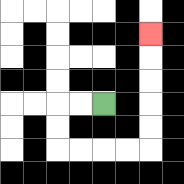{'start': '[4, 4]', 'end': '[6, 1]', 'path_directions': 'L,L,D,D,R,R,R,R,U,U,U,U,U', 'path_coordinates': '[[4, 4], [3, 4], [2, 4], [2, 5], [2, 6], [3, 6], [4, 6], [5, 6], [6, 6], [6, 5], [6, 4], [6, 3], [6, 2], [6, 1]]'}